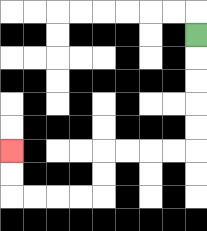{'start': '[8, 1]', 'end': '[0, 6]', 'path_directions': 'D,D,D,D,D,L,L,L,L,D,D,L,L,L,L,U,U', 'path_coordinates': '[[8, 1], [8, 2], [8, 3], [8, 4], [8, 5], [8, 6], [7, 6], [6, 6], [5, 6], [4, 6], [4, 7], [4, 8], [3, 8], [2, 8], [1, 8], [0, 8], [0, 7], [0, 6]]'}